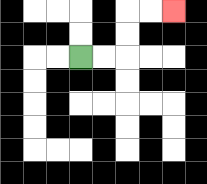{'start': '[3, 2]', 'end': '[7, 0]', 'path_directions': 'R,R,U,U,R,R', 'path_coordinates': '[[3, 2], [4, 2], [5, 2], [5, 1], [5, 0], [6, 0], [7, 0]]'}